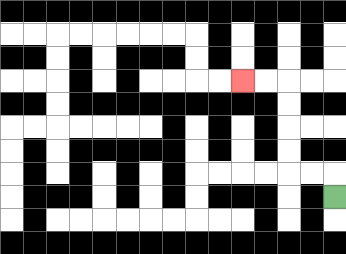{'start': '[14, 8]', 'end': '[10, 3]', 'path_directions': 'U,L,L,U,U,U,U,L,L', 'path_coordinates': '[[14, 8], [14, 7], [13, 7], [12, 7], [12, 6], [12, 5], [12, 4], [12, 3], [11, 3], [10, 3]]'}